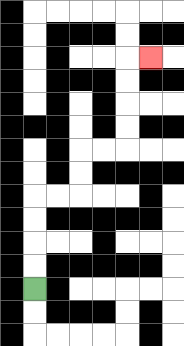{'start': '[1, 12]', 'end': '[6, 2]', 'path_directions': 'U,U,U,U,R,R,U,U,R,R,U,U,U,U,R', 'path_coordinates': '[[1, 12], [1, 11], [1, 10], [1, 9], [1, 8], [2, 8], [3, 8], [3, 7], [3, 6], [4, 6], [5, 6], [5, 5], [5, 4], [5, 3], [5, 2], [6, 2]]'}